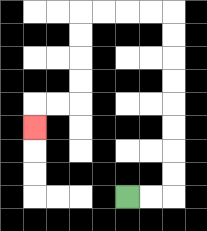{'start': '[5, 8]', 'end': '[1, 5]', 'path_directions': 'R,R,U,U,U,U,U,U,U,U,L,L,L,L,D,D,D,D,L,L,D', 'path_coordinates': '[[5, 8], [6, 8], [7, 8], [7, 7], [7, 6], [7, 5], [7, 4], [7, 3], [7, 2], [7, 1], [7, 0], [6, 0], [5, 0], [4, 0], [3, 0], [3, 1], [3, 2], [3, 3], [3, 4], [2, 4], [1, 4], [1, 5]]'}